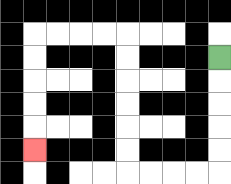{'start': '[9, 2]', 'end': '[1, 6]', 'path_directions': 'D,D,D,D,D,L,L,L,L,U,U,U,U,U,U,L,L,L,L,D,D,D,D,D', 'path_coordinates': '[[9, 2], [9, 3], [9, 4], [9, 5], [9, 6], [9, 7], [8, 7], [7, 7], [6, 7], [5, 7], [5, 6], [5, 5], [5, 4], [5, 3], [5, 2], [5, 1], [4, 1], [3, 1], [2, 1], [1, 1], [1, 2], [1, 3], [1, 4], [1, 5], [1, 6]]'}